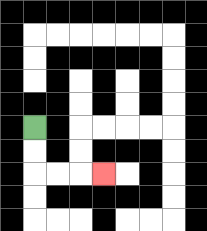{'start': '[1, 5]', 'end': '[4, 7]', 'path_directions': 'D,D,R,R,R', 'path_coordinates': '[[1, 5], [1, 6], [1, 7], [2, 7], [3, 7], [4, 7]]'}